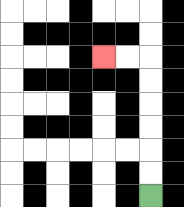{'start': '[6, 8]', 'end': '[4, 2]', 'path_directions': 'U,U,U,U,U,U,L,L', 'path_coordinates': '[[6, 8], [6, 7], [6, 6], [6, 5], [6, 4], [6, 3], [6, 2], [5, 2], [4, 2]]'}